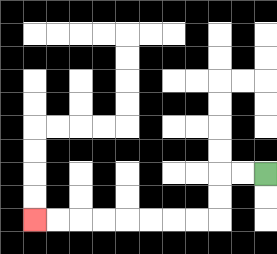{'start': '[11, 7]', 'end': '[1, 9]', 'path_directions': 'L,L,D,D,L,L,L,L,L,L,L,L', 'path_coordinates': '[[11, 7], [10, 7], [9, 7], [9, 8], [9, 9], [8, 9], [7, 9], [6, 9], [5, 9], [4, 9], [3, 9], [2, 9], [1, 9]]'}